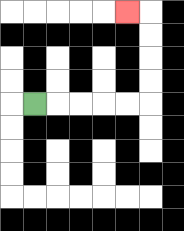{'start': '[1, 4]', 'end': '[5, 0]', 'path_directions': 'R,R,R,R,R,U,U,U,U,L', 'path_coordinates': '[[1, 4], [2, 4], [3, 4], [4, 4], [5, 4], [6, 4], [6, 3], [6, 2], [6, 1], [6, 0], [5, 0]]'}